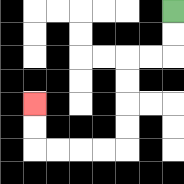{'start': '[7, 0]', 'end': '[1, 4]', 'path_directions': 'D,D,L,L,D,D,D,D,L,L,L,L,U,U', 'path_coordinates': '[[7, 0], [7, 1], [7, 2], [6, 2], [5, 2], [5, 3], [5, 4], [5, 5], [5, 6], [4, 6], [3, 6], [2, 6], [1, 6], [1, 5], [1, 4]]'}